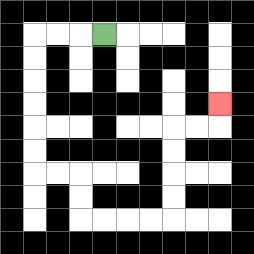{'start': '[4, 1]', 'end': '[9, 4]', 'path_directions': 'L,L,L,D,D,D,D,D,D,R,R,D,D,R,R,R,R,U,U,U,U,R,R,U', 'path_coordinates': '[[4, 1], [3, 1], [2, 1], [1, 1], [1, 2], [1, 3], [1, 4], [1, 5], [1, 6], [1, 7], [2, 7], [3, 7], [3, 8], [3, 9], [4, 9], [5, 9], [6, 9], [7, 9], [7, 8], [7, 7], [7, 6], [7, 5], [8, 5], [9, 5], [9, 4]]'}